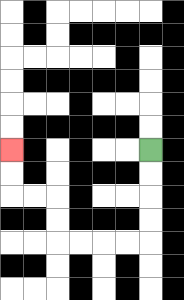{'start': '[6, 6]', 'end': '[0, 6]', 'path_directions': 'D,D,D,D,L,L,L,L,U,U,L,L,U,U', 'path_coordinates': '[[6, 6], [6, 7], [6, 8], [6, 9], [6, 10], [5, 10], [4, 10], [3, 10], [2, 10], [2, 9], [2, 8], [1, 8], [0, 8], [0, 7], [0, 6]]'}